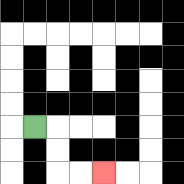{'start': '[1, 5]', 'end': '[4, 7]', 'path_directions': 'R,D,D,R,R', 'path_coordinates': '[[1, 5], [2, 5], [2, 6], [2, 7], [3, 7], [4, 7]]'}